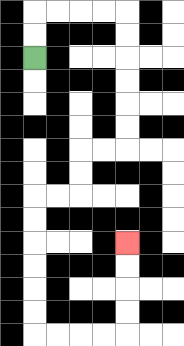{'start': '[1, 2]', 'end': '[5, 10]', 'path_directions': 'U,U,R,R,R,R,D,D,D,D,D,D,L,L,D,D,L,L,D,D,D,D,D,D,R,R,R,R,U,U,U,U', 'path_coordinates': '[[1, 2], [1, 1], [1, 0], [2, 0], [3, 0], [4, 0], [5, 0], [5, 1], [5, 2], [5, 3], [5, 4], [5, 5], [5, 6], [4, 6], [3, 6], [3, 7], [3, 8], [2, 8], [1, 8], [1, 9], [1, 10], [1, 11], [1, 12], [1, 13], [1, 14], [2, 14], [3, 14], [4, 14], [5, 14], [5, 13], [5, 12], [5, 11], [5, 10]]'}